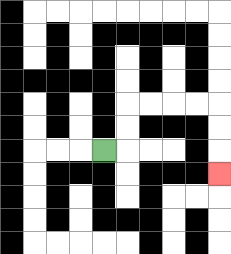{'start': '[4, 6]', 'end': '[9, 7]', 'path_directions': 'R,U,U,R,R,R,R,D,D,D', 'path_coordinates': '[[4, 6], [5, 6], [5, 5], [5, 4], [6, 4], [7, 4], [8, 4], [9, 4], [9, 5], [9, 6], [9, 7]]'}